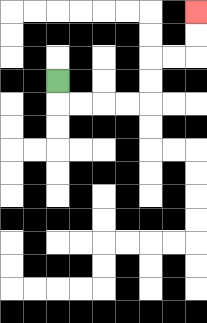{'start': '[2, 3]', 'end': '[8, 0]', 'path_directions': 'D,R,R,R,R,U,U,R,R,U,U', 'path_coordinates': '[[2, 3], [2, 4], [3, 4], [4, 4], [5, 4], [6, 4], [6, 3], [6, 2], [7, 2], [8, 2], [8, 1], [8, 0]]'}